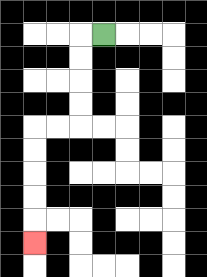{'start': '[4, 1]', 'end': '[1, 10]', 'path_directions': 'L,D,D,D,D,L,L,D,D,D,D,D', 'path_coordinates': '[[4, 1], [3, 1], [3, 2], [3, 3], [3, 4], [3, 5], [2, 5], [1, 5], [1, 6], [1, 7], [1, 8], [1, 9], [1, 10]]'}